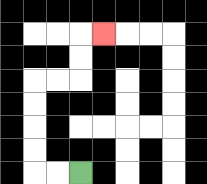{'start': '[3, 7]', 'end': '[4, 1]', 'path_directions': 'L,L,U,U,U,U,R,R,U,U,R', 'path_coordinates': '[[3, 7], [2, 7], [1, 7], [1, 6], [1, 5], [1, 4], [1, 3], [2, 3], [3, 3], [3, 2], [3, 1], [4, 1]]'}